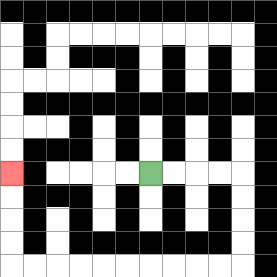{'start': '[6, 7]', 'end': '[0, 7]', 'path_directions': 'R,R,R,R,D,D,D,D,L,L,L,L,L,L,L,L,L,L,U,U,U,U', 'path_coordinates': '[[6, 7], [7, 7], [8, 7], [9, 7], [10, 7], [10, 8], [10, 9], [10, 10], [10, 11], [9, 11], [8, 11], [7, 11], [6, 11], [5, 11], [4, 11], [3, 11], [2, 11], [1, 11], [0, 11], [0, 10], [0, 9], [0, 8], [0, 7]]'}